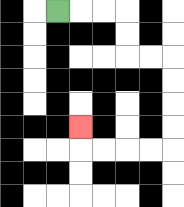{'start': '[2, 0]', 'end': '[3, 5]', 'path_directions': 'R,R,R,D,D,R,R,D,D,D,D,L,L,L,L,U', 'path_coordinates': '[[2, 0], [3, 0], [4, 0], [5, 0], [5, 1], [5, 2], [6, 2], [7, 2], [7, 3], [7, 4], [7, 5], [7, 6], [6, 6], [5, 6], [4, 6], [3, 6], [3, 5]]'}